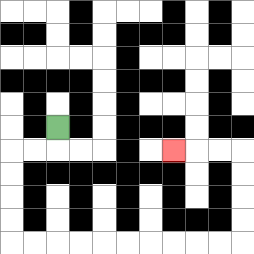{'start': '[2, 5]', 'end': '[7, 6]', 'path_directions': 'D,L,L,D,D,D,D,R,R,R,R,R,R,R,R,R,R,U,U,U,U,L,L,L', 'path_coordinates': '[[2, 5], [2, 6], [1, 6], [0, 6], [0, 7], [0, 8], [0, 9], [0, 10], [1, 10], [2, 10], [3, 10], [4, 10], [5, 10], [6, 10], [7, 10], [8, 10], [9, 10], [10, 10], [10, 9], [10, 8], [10, 7], [10, 6], [9, 6], [8, 6], [7, 6]]'}